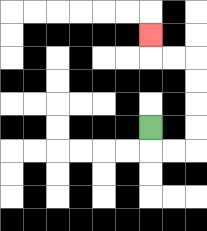{'start': '[6, 5]', 'end': '[6, 1]', 'path_directions': 'D,R,R,U,U,U,U,L,L,U', 'path_coordinates': '[[6, 5], [6, 6], [7, 6], [8, 6], [8, 5], [8, 4], [8, 3], [8, 2], [7, 2], [6, 2], [6, 1]]'}